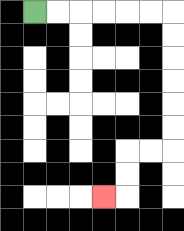{'start': '[1, 0]', 'end': '[4, 8]', 'path_directions': 'R,R,R,R,R,R,D,D,D,D,D,D,L,L,D,D,L', 'path_coordinates': '[[1, 0], [2, 0], [3, 0], [4, 0], [5, 0], [6, 0], [7, 0], [7, 1], [7, 2], [7, 3], [7, 4], [7, 5], [7, 6], [6, 6], [5, 6], [5, 7], [5, 8], [4, 8]]'}